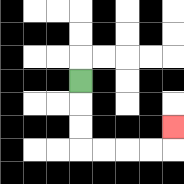{'start': '[3, 3]', 'end': '[7, 5]', 'path_directions': 'D,D,D,R,R,R,R,U', 'path_coordinates': '[[3, 3], [3, 4], [3, 5], [3, 6], [4, 6], [5, 6], [6, 6], [7, 6], [7, 5]]'}